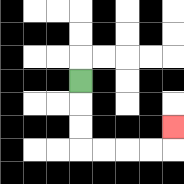{'start': '[3, 3]', 'end': '[7, 5]', 'path_directions': 'D,D,D,R,R,R,R,U', 'path_coordinates': '[[3, 3], [3, 4], [3, 5], [3, 6], [4, 6], [5, 6], [6, 6], [7, 6], [7, 5]]'}